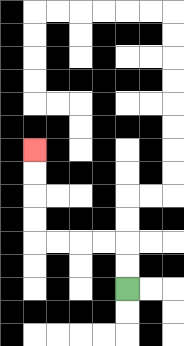{'start': '[5, 12]', 'end': '[1, 6]', 'path_directions': 'U,U,L,L,L,L,U,U,U,U', 'path_coordinates': '[[5, 12], [5, 11], [5, 10], [4, 10], [3, 10], [2, 10], [1, 10], [1, 9], [1, 8], [1, 7], [1, 6]]'}